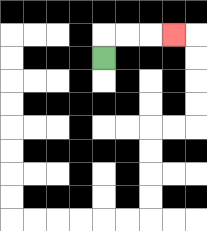{'start': '[4, 2]', 'end': '[7, 1]', 'path_directions': 'U,R,R,R', 'path_coordinates': '[[4, 2], [4, 1], [5, 1], [6, 1], [7, 1]]'}